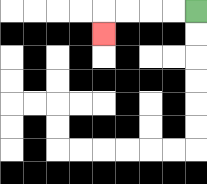{'start': '[8, 0]', 'end': '[4, 1]', 'path_directions': 'L,L,L,L,D', 'path_coordinates': '[[8, 0], [7, 0], [6, 0], [5, 0], [4, 0], [4, 1]]'}